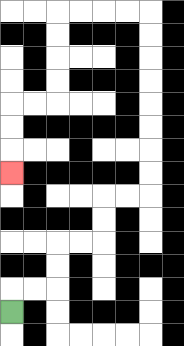{'start': '[0, 13]', 'end': '[0, 7]', 'path_directions': 'U,R,R,U,U,R,R,U,U,R,R,U,U,U,U,U,U,U,U,L,L,L,L,D,D,D,D,L,L,D,D,D', 'path_coordinates': '[[0, 13], [0, 12], [1, 12], [2, 12], [2, 11], [2, 10], [3, 10], [4, 10], [4, 9], [4, 8], [5, 8], [6, 8], [6, 7], [6, 6], [6, 5], [6, 4], [6, 3], [6, 2], [6, 1], [6, 0], [5, 0], [4, 0], [3, 0], [2, 0], [2, 1], [2, 2], [2, 3], [2, 4], [1, 4], [0, 4], [0, 5], [0, 6], [0, 7]]'}